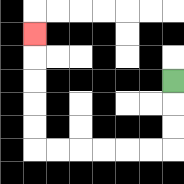{'start': '[7, 3]', 'end': '[1, 1]', 'path_directions': 'D,D,D,L,L,L,L,L,L,U,U,U,U,U', 'path_coordinates': '[[7, 3], [7, 4], [7, 5], [7, 6], [6, 6], [5, 6], [4, 6], [3, 6], [2, 6], [1, 6], [1, 5], [1, 4], [1, 3], [1, 2], [1, 1]]'}